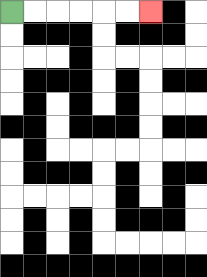{'start': '[0, 0]', 'end': '[6, 0]', 'path_directions': 'R,R,R,R,R,R', 'path_coordinates': '[[0, 0], [1, 0], [2, 0], [3, 0], [4, 0], [5, 0], [6, 0]]'}